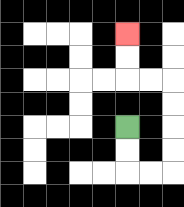{'start': '[5, 5]', 'end': '[5, 1]', 'path_directions': 'D,D,R,R,U,U,U,U,L,L,U,U', 'path_coordinates': '[[5, 5], [5, 6], [5, 7], [6, 7], [7, 7], [7, 6], [7, 5], [7, 4], [7, 3], [6, 3], [5, 3], [5, 2], [5, 1]]'}